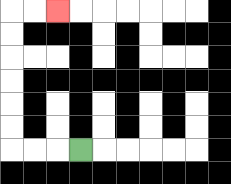{'start': '[3, 6]', 'end': '[2, 0]', 'path_directions': 'L,L,L,U,U,U,U,U,U,R,R', 'path_coordinates': '[[3, 6], [2, 6], [1, 6], [0, 6], [0, 5], [0, 4], [0, 3], [0, 2], [0, 1], [0, 0], [1, 0], [2, 0]]'}